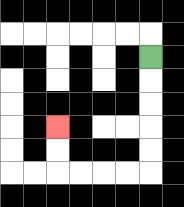{'start': '[6, 2]', 'end': '[2, 5]', 'path_directions': 'D,D,D,D,D,L,L,L,L,U,U', 'path_coordinates': '[[6, 2], [6, 3], [6, 4], [6, 5], [6, 6], [6, 7], [5, 7], [4, 7], [3, 7], [2, 7], [2, 6], [2, 5]]'}